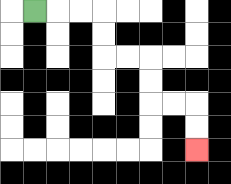{'start': '[1, 0]', 'end': '[8, 6]', 'path_directions': 'R,R,R,D,D,R,R,D,D,R,R,D,D', 'path_coordinates': '[[1, 0], [2, 0], [3, 0], [4, 0], [4, 1], [4, 2], [5, 2], [6, 2], [6, 3], [6, 4], [7, 4], [8, 4], [8, 5], [8, 6]]'}